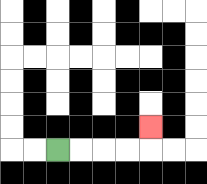{'start': '[2, 6]', 'end': '[6, 5]', 'path_directions': 'R,R,R,R,U', 'path_coordinates': '[[2, 6], [3, 6], [4, 6], [5, 6], [6, 6], [6, 5]]'}